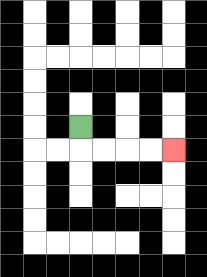{'start': '[3, 5]', 'end': '[7, 6]', 'path_directions': 'D,R,R,R,R', 'path_coordinates': '[[3, 5], [3, 6], [4, 6], [5, 6], [6, 6], [7, 6]]'}